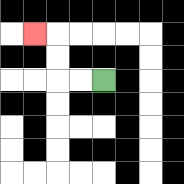{'start': '[4, 3]', 'end': '[1, 1]', 'path_directions': 'L,L,U,U,L', 'path_coordinates': '[[4, 3], [3, 3], [2, 3], [2, 2], [2, 1], [1, 1]]'}